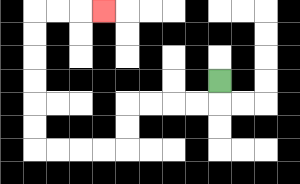{'start': '[9, 3]', 'end': '[4, 0]', 'path_directions': 'D,L,L,L,L,D,D,L,L,L,L,U,U,U,U,U,U,R,R,R', 'path_coordinates': '[[9, 3], [9, 4], [8, 4], [7, 4], [6, 4], [5, 4], [5, 5], [5, 6], [4, 6], [3, 6], [2, 6], [1, 6], [1, 5], [1, 4], [1, 3], [1, 2], [1, 1], [1, 0], [2, 0], [3, 0], [4, 0]]'}